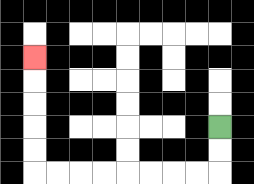{'start': '[9, 5]', 'end': '[1, 2]', 'path_directions': 'D,D,L,L,L,L,L,L,L,L,U,U,U,U,U', 'path_coordinates': '[[9, 5], [9, 6], [9, 7], [8, 7], [7, 7], [6, 7], [5, 7], [4, 7], [3, 7], [2, 7], [1, 7], [1, 6], [1, 5], [1, 4], [1, 3], [1, 2]]'}